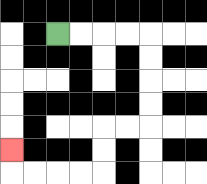{'start': '[2, 1]', 'end': '[0, 6]', 'path_directions': 'R,R,R,R,D,D,D,D,L,L,D,D,L,L,L,L,U', 'path_coordinates': '[[2, 1], [3, 1], [4, 1], [5, 1], [6, 1], [6, 2], [6, 3], [6, 4], [6, 5], [5, 5], [4, 5], [4, 6], [4, 7], [3, 7], [2, 7], [1, 7], [0, 7], [0, 6]]'}